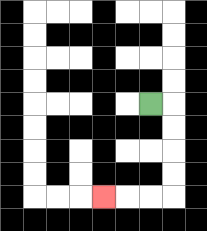{'start': '[6, 4]', 'end': '[4, 8]', 'path_directions': 'R,D,D,D,D,L,L,L', 'path_coordinates': '[[6, 4], [7, 4], [7, 5], [7, 6], [7, 7], [7, 8], [6, 8], [5, 8], [4, 8]]'}